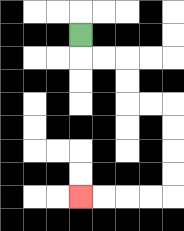{'start': '[3, 1]', 'end': '[3, 8]', 'path_directions': 'D,R,R,D,D,R,R,D,D,D,D,L,L,L,L', 'path_coordinates': '[[3, 1], [3, 2], [4, 2], [5, 2], [5, 3], [5, 4], [6, 4], [7, 4], [7, 5], [7, 6], [7, 7], [7, 8], [6, 8], [5, 8], [4, 8], [3, 8]]'}